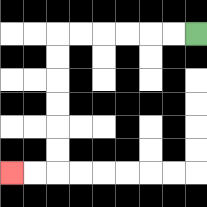{'start': '[8, 1]', 'end': '[0, 7]', 'path_directions': 'L,L,L,L,L,L,D,D,D,D,D,D,L,L', 'path_coordinates': '[[8, 1], [7, 1], [6, 1], [5, 1], [4, 1], [3, 1], [2, 1], [2, 2], [2, 3], [2, 4], [2, 5], [2, 6], [2, 7], [1, 7], [0, 7]]'}